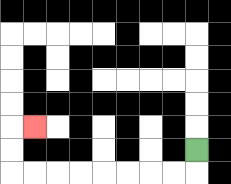{'start': '[8, 6]', 'end': '[1, 5]', 'path_directions': 'D,L,L,L,L,L,L,L,L,U,U,R', 'path_coordinates': '[[8, 6], [8, 7], [7, 7], [6, 7], [5, 7], [4, 7], [3, 7], [2, 7], [1, 7], [0, 7], [0, 6], [0, 5], [1, 5]]'}